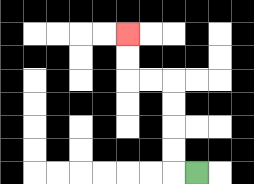{'start': '[8, 7]', 'end': '[5, 1]', 'path_directions': 'L,U,U,U,U,L,L,U,U', 'path_coordinates': '[[8, 7], [7, 7], [7, 6], [7, 5], [7, 4], [7, 3], [6, 3], [5, 3], [5, 2], [5, 1]]'}